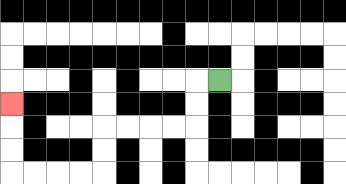{'start': '[9, 3]', 'end': '[0, 4]', 'path_directions': 'L,D,D,L,L,L,L,D,D,L,L,L,L,U,U,U', 'path_coordinates': '[[9, 3], [8, 3], [8, 4], [8, 5], [7, 5], [6, 5], [5, 5], [4, 5], [4, 6], [4, 7], [3, 7], [2, 7], [1, 7], [0, 7], [0, 6], [0, 5], [0, 4]]'}